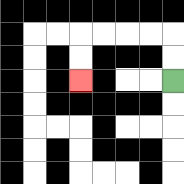{'start': '[7, 3]', 'end': '[3, 3]', 'path_directions': 'U,U,L,L,L,L,D,D', 'path_coordinates': '[[7, 3], [7, 2], [7, 1], [6, 1], [5, 1], [4, 1], [3, 1], [3, 2], [3, 3]]'}